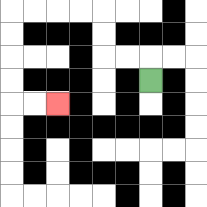{'start': '[6, 3]', 'end': '[2, 4]', 'path_directions': 'U,L,L,U,U,L,L,L,L,D,D,D,D,R,R', 'path_coordinates': '[[6, 3], [6, 2], [5, 2], [4, 2], [4, 1], [4, 0], [3, 0], [2, 0], [1, 0], [0, 0], [0, 1], [0, 2], [0, 3], [0, 4], [1, 4], [2, 4]]'}